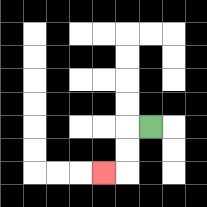{'start': '[6, 5]', 'end': '[4, 7]', 'path_directions': 'L,D,D,L', 'path_coordinates': '[[6, 5], [5, 5], [5, 6], [5, 7], [4, 7]]'}